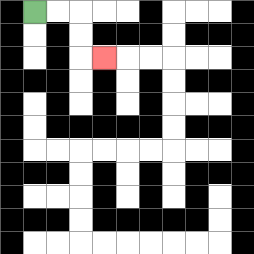{'start': '[1, 0]', 'end': '[4, 2]', 'path_directions': 'R,R,D,D,R', 'path_coordinates': '[[1, 0], [2, 0], [3, 0], [3, 1], [3, 2], [4, 2]]'}